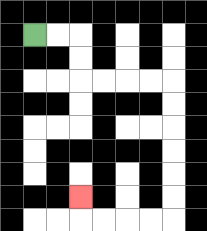{'start': '[1, 1]', 'end': '[3, 8]', 'path_directions': 'R,R,D,D,R,R,R,R,D,D,D,D,D,D,L,L,L,L,U', 'path_coordinates': '[[1, 1], [2, 1], [3, 1], [3, 2], [3, 3], [4, 3], [5, 3], [6, 3], [7, 3], [7, 4], [7, 5], [7, 6], [7, 7], [7, 8], [7, 9], [6, 9], [5, 9], [4, 9], [3, 9], [3, 8]]'}